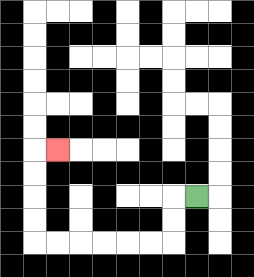{'start': '[8, 8]', 'end': '[2, 6]', 'path_directions': 'L,D,D,L,L,L,L,L,L,U,U,U,U,R', 'path_coordinates': '[[8, 8], [7, 8], [7, 9], [7, 10], [6, 10], [5, 10], [4, 10], [3, 10], [2, 10], [1, 10], [1, 9], [1, 8], [1, 7], [1, 6], [2, 6]]'}